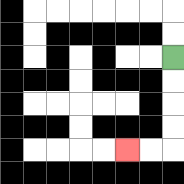{'start': '[7, 2]', 'end': '[5, 6]', 'path_directions': 'D,D,D,D,L,L', 'path_coordinates': '[[7, 2], [7, 3], [7, 4], [7, 5], [7, 6], [6, 6], [5, 6]]'}